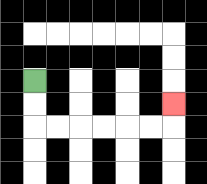{'start': '[1, 3]', 'end': '[7, 4]', 'path_directions': 'D,D,R,R,R,R,R,R,U', 'path_coordinates': '[[1, 3], [1, 4], [1, 5], [2, 5], [3, 5], [4, 5], [5, 5], [6, 5], [7, 5], [7, 4]]'}